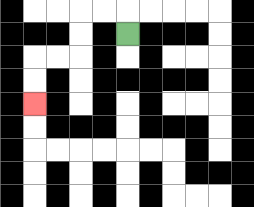{'start': '[5, 1]', 'end': '[1, 4]', 'path_directions': 'U,L,L,D,D,L,L,D,D', 'path_coordinates': '[[5, 1], [5, 0], [4, 0], [3, 0], [3, 1], [3, 2], [2, 2], [1, 2], [1, 3], [1, 4]]'}